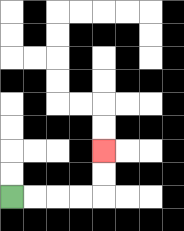{'start': '[0, 8]', 'end': '[4, 6]', 'path_directions': 'R,R,R,R,U,U', 'path_coordinates': '[[0, 8], [1, 8], [2, 8], [3, 8], [4, 8], [4, 7], [4, 6]]'}